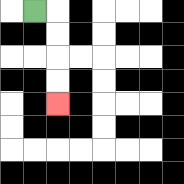{'start': '[1, 0]', 'end': '[2, 4]', 'path_directions': 'R,D,D,D,D', 'path_coordinates': '[[1, 0], [2, 0], [2, 1], [2, 2], [2, 3], [2, 4]]'}